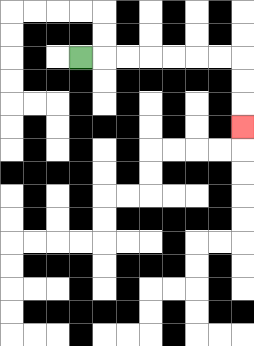{'start': '[3, 2]', 'end': '[10, 5]', 'path_directions': 'R,R,R,R,R,R,R,D,D,D', 'path_coordinates': '[[3, 2], [4, 2], [5, 2], [6, 2], [7, 2], [8, 2], [9, 2], [10, 2], [10, 3], [10, 4], [10, 5]]'}